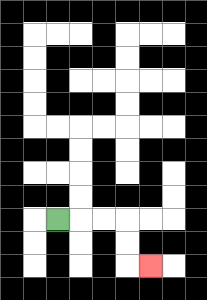{'start': '[2, 9]', 'end': '[6, 11]', 'path_directions': 'R,R,R,D,D,R', 'path_coordinates': '[[2, 9], [3, 9], [4, 9], [5, 9], [5, 10], [5, 11], [6, 11]]'}